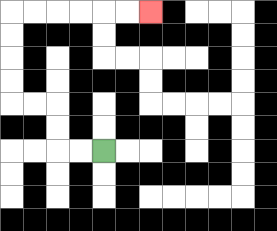{'start': '[4, 6]', 'end': '[6, 0]', 'path_directions': 'L,L,U,U,L,L,U,U,U,U,R,R,R,R,R,R', 'path_coordinates': '[[4, 6], [3, 6], [2, 6], [2, 5], [2, 4], [1, 4], [0, 4], [0, 3], [0, 2], [0, 1], [0, 0], [1, 0], [2, 0], [3, 0], [4, 0], [5, 0], [6, 0]]'}